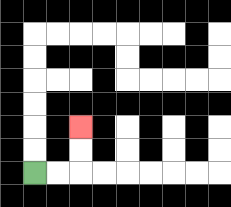{'start': '[1, 7]', 'end': '[3, 5]', 'path_directions': 'R,R,U,U', 'path_coordinates': '[[1, 7], [2, 7], [3, 7], [3, 6], [3, 5]]'}